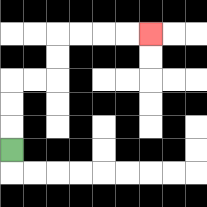{'start': '[0, 6]', 'end': '[6, 1]', 'path_directions': 'U,U,U,R,R,U,U,R,R,R,R', 'path_coordinates': '[[0, 6], [0, 5], [0, 4], [0, 3], [1, 3], [2, 3], [2, 2], [2, 1], [3, 1], [4, 1], [5, 1], [6, 1]]'}